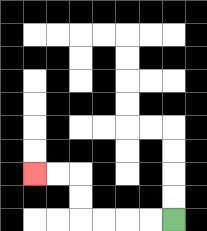{'start': '[7, 9]', 'end': '[1, 7]', 'path_directions': 'L,L,L,L,U,U,L,L', 'path_coordinates': '[[7, 9], [6, 9], [5, 9], [4, 9], [3, 9], [3, 8], [3, 7], [2, 7], [1, 7]]'}